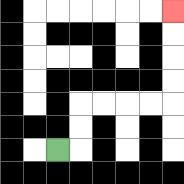{'start': '[2, 6]', 'end': '[7, 0]', 'path_directions': 'R,U,U,R,R,R,R,U,U,U,U', 'path_coordinates': '[[2, 6], [3, 6], [3, 5], [3, 4], [4, 4], [5, 4], [6, 4], [7, 4], [7, 3], [7, 2], [7, 1], [7, 0]]'}